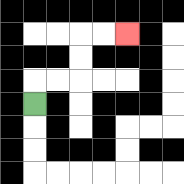{'start': '[1, 4]', 'end': '[5, 1]', 'path_directions': 'U,R,R,U,U,R,R', 'path_coordinates': '[[1, 4], [1, 3], [2, 3], [3, 3], [3, 2], [3, 1], [4, 1], [5, 1]]'}